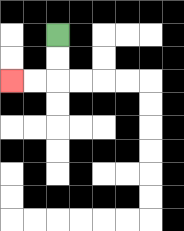{'start': '[2, 1]', 'end': '[0, 3]', 'path_directions': 'D,D,L,L', 'path_coordinates': '[[2, 1], [2, 2], [2, 3], [1, 3], [0, 3]]'}